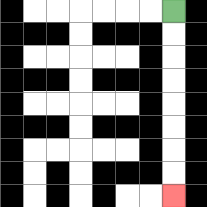{'start': '[7, 0]', 'end': '[7, 8]', 'path_directions': 'D,D,D,D,D,D,D,D', 'path_coordinates': '[[7, 0], [7, 1], [7, 2], [7, 3], [7, 4], [7, 5], [7, 6], [7, 7], [7, 8]]'}